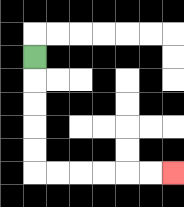{'start': '[1, 2]', 'end': '[7, 7]', 'path_directions': 'D,D,D,D,D,R,R,R,R,R,R', 'path_coordinates': '[[1, 2], [1, 3], [1, 4], [1, 5], [1, 6], [1, 7], [2, 7], [3, 7], [4, 7], [5, 7], [6, 7], [7, 7]]'}